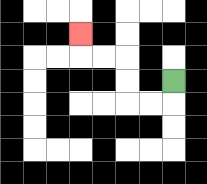{'start': '[7, 3]', 'end': '[3, 1]', 'path_directions': 'D,L,L,U,U,L,L,U', 'path_coordinates': '[[7, 3], [7, 4], [6, 4], [5, 4], [5, 3], [5, 2], [4, 2], [3, 2], [3, 1]]'}